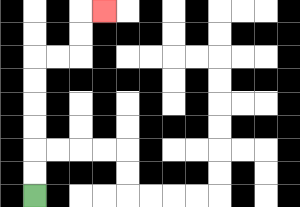{'start': '[1, 8]', 'end': '[4, 0]', 'path_directions': 'U,U,U,U,U,U,R,R,U,U,R', 'path_coordinates': '[[1, 8], [1, 7], [1, 6], [1, 5], [1, 4], [1, 3], [1, 2], [2, 2], [3, 2], [3, 1], [3, 0], [4, 0]]'}